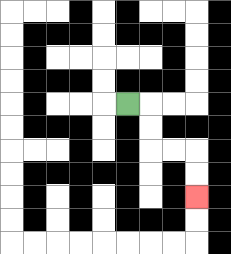{'start': '[5, 4]', 'end': '[8, 8]', 'path_directions': 'R,D,D,R,R,D,D', 'path_coordinates': '[[5, 4], [6, 4], [6, 5], [6, 6], [7, 6], [8, 6], [8, 7], [8, 8]]'}